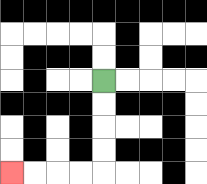{'start': '[4, 3]', 'end': '[0, 7]', 'path_directions': 'D,D,D,D,L,L,L,L', 'path_coordinates': '[[4, 3], [4, 4], [4, 5], [4, 6], [4, 7], [3, 7], [2, 7], [1, 7], [0, 7]]'}